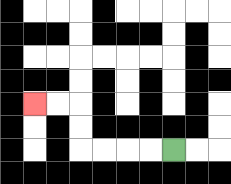{'start': '[7, 6]', 'end': '[1, 4]', 'path_directions': 'L,L,L,L,U,U,L,L', 'path_coordinates': '[[7, 6], [6, 6], [5, 6], [4, 6], [3, 6], [3, 5], [3, 4], [2, 4], [1, 4]]'}